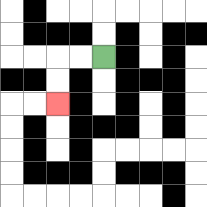{'start': '[4, 2]', 'end': '[2, 4]', 'path_directions': 'L,L,D,D', 'path_coordinates': '[[4, 2], [3, 2], [2, 2], [2, 3], [2, 4]]'}